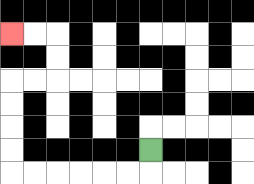{'start': '[6, 6]', 'end': '[0, 1]', 'path_directions': 'D,L,L,L,L,L,L,U,U,U,U,R,R,U,U,L,L', 'path_coordinates': '[[6, 6], [6, 7], [5, 7], [4, 7], [3, 7], [2, 7], [1, 7], [0, 7], [0, 6], [0, 5], [0, 4], [0, 3], [1, 3], [2, 3], [2, 2], [2, 1], [1, 1], [0, 1]]'}